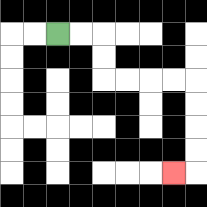{'start': '[2, 1]', 'end': '[7, 7]', 'path_directions': 'R,R,D,D,R,R,R,R,D,D,D,D,L', 'path_coordinates': '[[2, 1], [3, 1], [4, 1], [4, 2], [4, 3], [5, 3], [6, 3], [7, 3], [8, 3], [8, 4], [8, 5], [8, 6], [8, 7], [7, 7]]'}